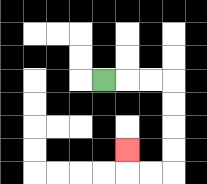{'start': '[4, 3]', 'end': '[5, 6]', 'path_directions': 'R,R,R,D,D,D,D,L,L,U', 'path_coordinates': '[[4, 3], [5, 3], [6, 3], [7, 3], [7, 4], [7, 5], [7, 6], [7, 7], [6, 7], [5, 7], [5, 6]]'}